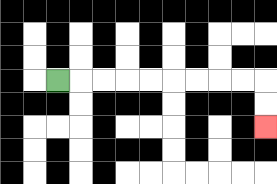{'start': '[2, 3]', 'end': '[11, 5]', 'path_directions': 'R,R,R,R,R,R,R,R,R,D,D', 'path_coordinates': '[[2, 3], [3, 3], [4, 3], [5, 3], [6, 3], [7, 3], [8, 3], [9, 3], [10, 3], [11, 3], [11, 4], [11, 5]]'}